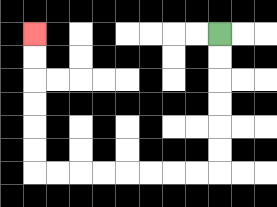{'start': '[9, 1]', 'end': '[1, 1]', 'path_directions': 'D,D,D,D,D,D,L,L,L,L,L,L,L,L,U,U,U,U,U,U', 'path_coordinates': '[[9, 1], [9, 2], [9, 3], [9, 4], [9, 5], [9, 6], [9, 7], [8, 7], [7, 7], [6, 7], [5, 7], [4, 7], [3, 7], [2, 7], [1, 7], [1, 6], [1, 5], [1, 4], [1, 3], [1, 2], [1, 1]]'}